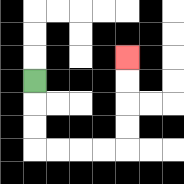{'start': '[1, 3]', 'end': '[5, 2]', 'path_directions': 'D,D,D,R,R,R,R,U,U,U,U', 'path_coordinates': '[[1, 3], [1, 4], [1, 5], [1, 6], [2, 6], [3, 6], [4, 6], [5, 6], [5, 5], [5, 4], [5, 3], [5, 2]]'}